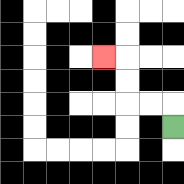{'start': '[7, 5]', 'end': '[4, 2]', 'path_directions': 'U,L,L,U,U,L', 'path_coordinates': '[[7, 5], [7, 4], [6, 4], [5, 4], [5, 3], [5, 2], [4, 2]]'}